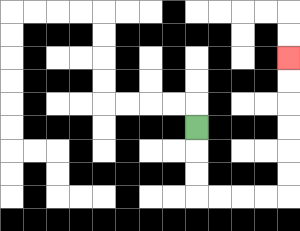{'start': '[8, 5]', 'end': '[12, 2]', 'path_directions': 'D,D,D,R,R,R,R,U,U,U,U,U,U', 'path_coordinates': '[[8, 5], [8, 6], [8, 7], [8, 8], [9, 8], [10, 8], [11, 8], [12, 8], [12, 7], [12, 6], [12, 5], [12, 4], [12, 3], [12, 2]]'}